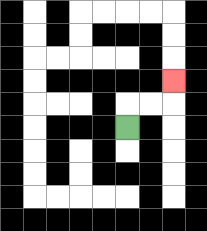{'start': '[5, 5]', 'end': '[7, 3]', 'path_directions': 'U,R,R,U', 'path_coordinates': '[[5, 5], [5, 4], [6, 4], [7, 4], [7, 3]]'}